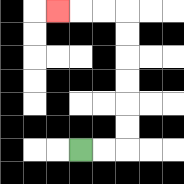{'start': '[3, 6]', 'end': '[2, 0]', 'path_directions': 'R,R,U,U,U,U,U,U,L,L,L', 'path_coordinates': '[[3, 6], [4, 6], [5, 6], [5, 5], [5, 4], [5, 3], [5, 2], [5, 1], [5, 0], [4, 0], [3, 0], [2, 0]]'}